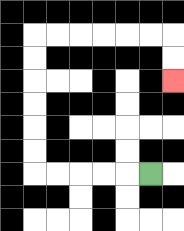{'start': '[6, 7]', 'end': '[7, 3]', 'path_directions': 'L,L,L,L,L,U,U,U,U,U,U,R,R,R,R,R,R,D,D', 'path_coordinates': '[[6, 7], [5, 7], [4, 7], [3, 7], [2, 7], [1, 7], [1, 6], [1, 5], [1, 4], [1, 3], [1, 2], [1, 1], [2, 1], [3, 1], [4, 1], [5, 1], [6, 1], [7, 1], [7, 2], [7, 3]]'}